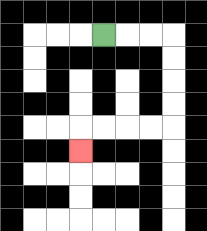{'start': '[4, 1]', 'end': '[3, 6]', 'path_directions': 'R,R,R,D,D,D,D,L,L,L,L,D', 'path_coordinates': '[[4, 1], [5, 1], [6, 1], [7, 1], [7, 2], [7, 3], [7, 4], [7, 5], [6, 5], [5, 5], [4, 5], [3, 5], [3, 6]]'}